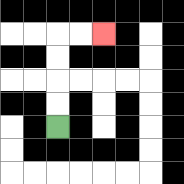{'start': '[2, 5]', 'end': '[4, 1]', 'path_directions': 'U,U,U,U,R,R', 'path_coordinates': '[[2, 5], [2, 4], [2, 3], [2, 2], [2, 1], [3, 1], [4, 1]]'}